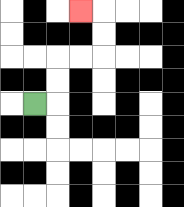{'start': '[1, 4]', 'end': '[3, 0]', 'path_directions': 'R,U,U,R,R,U,U,L', 'path_coordinates': '[[1, 4], [2, 4], [2, 3], [2, 2], [3, 2], [4, 2], [4, 1], [4, 0], [3, 0]]'}